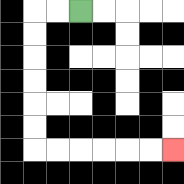{'start': '[3, 0]', 'end': '[7, 6]', 'path_directions': 'L,L,D,D,D,D,D,D,R,R,R,R,R,R', 'path_coordinates': '[[3, 0], [2, 0], [1, 0], [1, 1], [1, 2], [1, 3], [1, 4], [1, 5], [1, 6], [2, 6], [3, 6], [4, 6], [5, 6], [6, 6], [7, 6]]'}